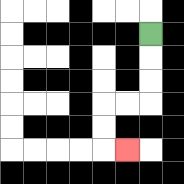{'start': '[6, 1]', 'end': '[5, 6]', 'path_directions': 'D,D,D,L,L,D,D,R', 'path_coordinates': '[[6, 1], [6, 2], [6, 3], [6, 4], [5, 4], [4, 4], [4, 5], [4, 6], [5, 6]]'}